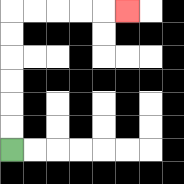{'start': '[0, 6]', 'end': '[5, 0]', 'path_directions': 'U,U,U,U,U,U,R,R,R,R,R', 'path_coordinates': '[[0, 6], [0, 5], [0, 4], [0, 3], [0, 2], [0, 1], [0, 0], [1, 0], [2, 0], [3, 0], [4, 0], [5, 0]]'}